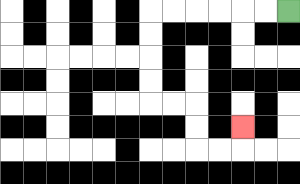{'start': '[12, 0]', 'end': '[10, 5]', 'path_directions': 'L,L,L,L,L,L,D,D,D,D,R,R,D,D,R,R,U', 'path_coordinates': '[[12, 0], [11, 0], [10, 0], [9, 0], [8, 0], [7, 0], [6, 0], [6, 1], [6, 2], [6, 3], [6, 4], [7, 4], [8, 4], [8, 5], [8, 6], [9, 6], [10, 6], [10, 5]]'}